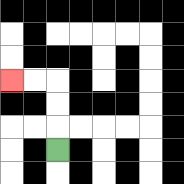{'start': '[2, 6]', 'end': '[0, 3]', 'path_directions': 'U,U,U,L,L', 'path_coordinates': '[[2, 6], [2, 5], [2, 4], [2, 3], [1, 3], [0, 3]]'}